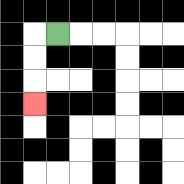{'start': '[2, 1]', 'end': '[1, 4]', 'path_directions': 'L,D,D,D', 'path_coordinates': '[[2, 1], [1, 1], [1, 2], [1, 3], [1, 4]]'}